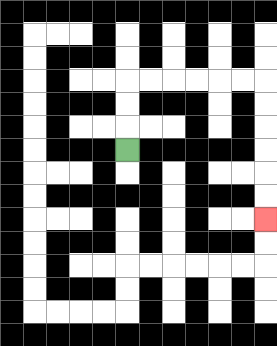{'start': '[5, 6]', 'end': '[11, 9]', 'path_directions': 'U,U,U,R,R,R,R,R,R,D,D,D,D,D,D', 'path_coordinates': '[[5, 6], [5, 5], [5, 4], [5, 3], [6, 3], [7, 3], [8, 3], [9, 3], [10, 3], [11, 3], [11, 4], [11, 5], [11, 6], [11, 7], [11, 8], [11, 9]]'}